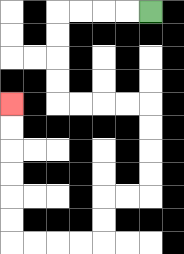{'start': '[6, 0]', 'end': '[0, 4]', 'path_directions': 'L,L,L,L,D,D,D,D,R,R,R,R,D,D,D,D,L,L,D,D,L,L,L,L,U,U,U,U,U,U', 'path_coordinates': '[[6, 0], [5, 0], [4, 0], [3, 0], [2, 0], [2, 1], [2, 2], [2, 3], [2, 4], [3, 4], [4, 4], [5, 4], [6, 4], [6, 5], [6, 6], [6, 7], [6, 8], [5, 8], [4, 8], [4, 9], [4, 10], [3, 10], [2, 10], [1, 10], [0, 10], [0, 9], [0, 8], [0, 7], [0, 6], [0, 5], [0, 4]]'}